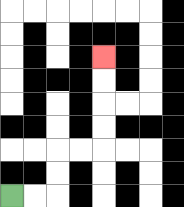{'start': '[0, 8]', 'end': '[4, 2]', 'path_directions': 'R,R,U,U,R,R,U,U,U,U', 'path_coordinates': '[[0, 8], [1, 8], [2, 8], [2, 7], [2, 6], [3, 6], [4, 6], [4, 5], [4, 4], [4, 3], [4, 2]]'}